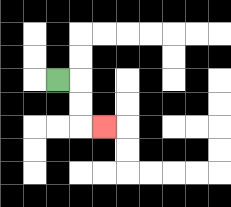{'start': '[2, 3]', 'end': '[4, 5]', 'path_directions': 'R,D,D,R', 'path_coordinates': '[[2, 3], [3, 3], [3, 4], [3, 5], [4, 5]]'}